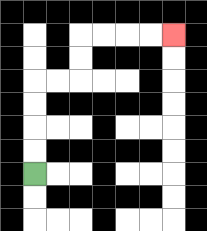{'start': '[1, 7]', 'end': '[7, 1]', 'path_directions': 'U,U,U,U,R,R,U,U,R,R,R,R', 'path_coordinates': '[[1, 7], [1, 6], [1, 5], [1, 4], [1, 3], [2, 3], [3, 3], [3, 2], [3, 1], [4, 1], [5, 1], [6, 1], [7, 1]]'}